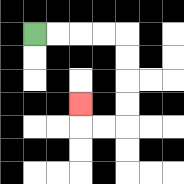{'start': '[1, 1]', 'end': '[3, 4]', 'path_directions': 'R,R,R,R,D,D,D,D,L,L,U', 'path_coordinates': '[[1, 1], [2, 1], [3, 1], [4, 1], [5, 1], [5, 2], [5, 3], [5, 4], [5, 5], [4, 5], [3, 5], [3, 4]]'}